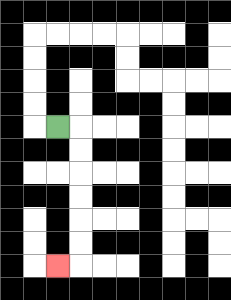{'start': '[2, 5]', 'end': '[2, 11]', 'path_directions': 'R,D,D,D,D,D,D,L', 'path_coordinates': '[[2, 5], [3, 5], [3, 6], [3, 7], [3, 8], [3, 9], [3, 10], [3, 11], [2, 11]]'}